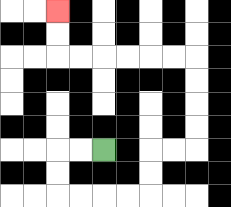{'start': '[4, 6]', 'end': '[2, 0]', 'path_directions': 'L,L,D,D,R,R,R,R,U,U,R,R,U,U,U,U,L,L,L,L,L,L,U,U', 'path_coordinates': '[[4, 6], [3, 6], [2, 6], [2, 7], [2, 8], [3, 8], [4, 8], [5, 8], [6, 8], [6, 7], [6, 6], [7, 6], [8, 6], [8, 5], [8, 4], [8, 3], [8, 2], [7, 2], [6, 2], [5, 2], [4, 2], [3, 2], [2, 2], [2, 1], [2, 0]]'}